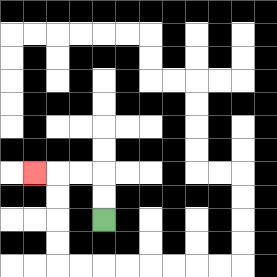{'start': '[4, 9]', 'end': '[1, 7]', 'path_directions': 'U,U,L,L,L', 'path_coordinates': '[[4, 9], [4, 8], [4, 7], [3, 7], [2, 7], [1, 7]]'}